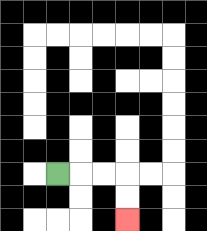{'start': '[2, 7]', 'end': '[5, 9]', 'path_directions': 'R,R,R,D,D', 'path_coordinates': '[[2, 7], [3, 7], [4, 7], [5, 7], [5, 8], [5, 9]]'}